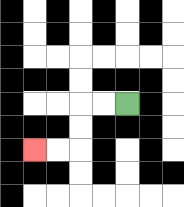{'start': '[5, 4]', 'end': '[1, 6]', 'path_directions': 'L,L,D,D,L,L', 'path_coordinates': '[[5, 4], [4, 4], [3, 4], [3, 5], [3, 6], [2, 6], [1, 6]]'}